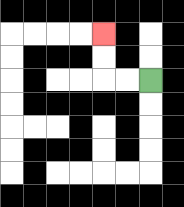{'start': '[6, 3]', 'end': '[4, 1]', 'path_directions': 'L,L,U,U', 'path_coordinates': '[[6, 3], [5, 3], [4, 3], [4, 2], [4, 1]]'}